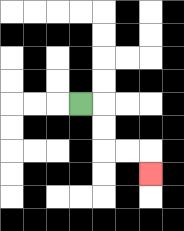{'start': '[3, 4]', 'end': '[6, 7]', 'path_directions': 'R,D,D,R,R,D', 'path_coordinates': '[[3, 4], [4, 4], [4, 5], [4, 6], [5, 6], [6, 6], [6, 7]]'}